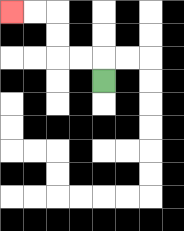{'start': '[4, 3]', 'end': '[0, 0]', 'path_directions': 'U,L,L,U,U,L,L', 'path_coordinates': '[[4, 3], [4, 2], [3, 2], [2, 2], [2, 1], [2, 0], [1, 0], [0, 0]]'}